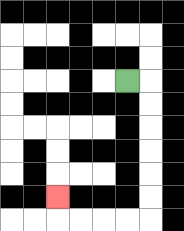{'start': '[5, 3]', 'end': '[2, 8]', 'path_directions': 'R,D,D,D,D,D,D,L,L,L,L,U', 'path_coordinates': '[[5, 3], [6, 3], [6, 4], [6, 5], [6, 6], [6, 7], [6, 8], [6, 9], [5, 9], [4, 9], [3, 9], [2, 9], [2, 8]]'}